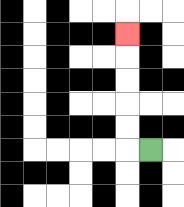{'start': '[6, 6]', 'end': '[5, 1]', 'path_directions': 'L,U,U,U,U,U', 'path_coordinates': '[[6, 6], [5, 6], [5, 5], [5, 4], [5, 3], [5, 2], [5, 1]]'}